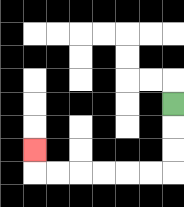{'start': '[7, 4]', 'end': '[1, 6]', 'path_directions': 'D,D,D,L,L,L,L,L,L,U', 'path_coordinates': '[[7, 4], [7, 5], [7, 6], [7, 7], [6, 7], [5, 7], [4, 7], [3, 7], [2, 7], [1, 7], [1, 6]]'}